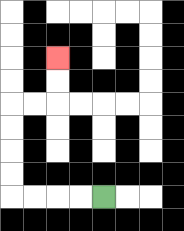{'start': '[4, 8]', 'end': '[2, 2]', 'path_directions': 'L,L,L,L,U,U,U,U,R,R,U,U', 'path_coordinates': '[[4, 8], [3, 8], [2, 8], [1, 8], [0, 8], [0, 7], [0, 6], [0, 5], [0, 4], [1, 4], [2, 4], [2, 3], [2, 2]]'}